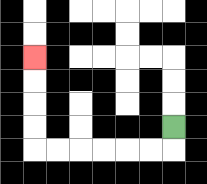{'start': '[7, 5]', 'end': '[1, 2]', 'path_directions': 'D,L,L,L,L,L,L,U,U,U,U', 'path_coordinates': '[[7, 5], [7, 6], [6, 6], [5, 6], [4, 6], [3, 6], [2, 6], [1, 6], [1, 5], [1, 4], [1, 3], [1, 2]]'}